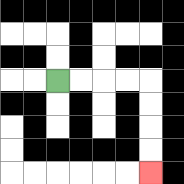{'start': '[2, 3]', 'end': '[6, 7]', 'path_directions': 'R,R,R,R,D,D,D,D', 'path_coordinates': '[[2, 3], [3, 3], [4, 3], [5, 3], [6, 3], [6, 4], [6, 5], [6, 6], [6, 7]]'}